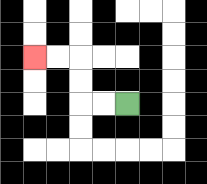{'start': '[5, 4]', 'end': '[1, 2]', 'path_directions': 'L,L,U,U,L,L', 'path_coordinates': '[[5, 4], [4, 4], [3, 4], [3, 3], [3, 2], [2, 2], [1, 2]]'}